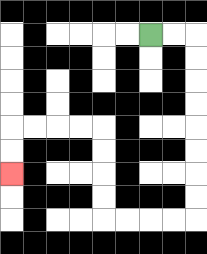{'start': '[6, 1]', 'end': '[0, 7]', 'path_directions': 'R,R,D,D,D,D,D,D,D,D,L,L,L,L,U,U,U,U,L,L,L,L,D,D', 'path_coordinates': '[[6, 1], [7, 1], [8, 1], [8, 2], [8, 3], [8, 4], [8, 5], [8, 6], [8, 7], [8, 8], [8, 9], [7, 9], [6, 9], [5, 9], [4, 9], [4, 8], [4, 7], [4, 6], [4, 5], [3, 5], [2, 5], [1, 5], [0, 5], [0, 6], [0, 7]]'}